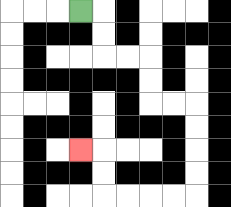{'start': '[3, 0]', 'end': '[3, 6]', 'path_directions': 'R,D,D,R,R,D,D,R,R,D,D,D,D,L,L,L,L,U,U,L', 'path_coordinates': '[[3, 0], [4, 0], [4, 1], [4, 2], [5, 2], [6, 2], [6, 3], [6, 4], [7, 4], [8, 4], [8, 5], [8, 6], [8, 7], [8, 8], [7, 8], [6, 8], [5, 8], [4, 8], [4, 7], [4, 6], [3, 6]]'}